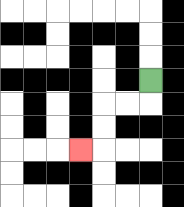{'start': '[6, 3]', 'end': '[3, 6]', 'path_directions': 'D,L,L,D,D,L', 'path_coordinates': '[[6, 3], [6, 4], [5, 4], [4, 4], [4, 5], [4, 6], [3, 6]]'}